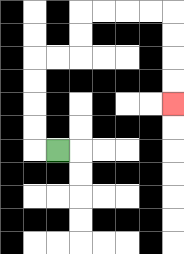{'start': '[2, 6]', 'end': '[7, 4]', 'path_directions': 'L,U,U,U,U,R,R,U,U,R,R,R,R,D,D,D,D', 'path_coordinates': '[[2, 6], [1, 6], [1, 5], [1, 4], [1, 3], [1, 2], [2, 2], [3, 2], [3, 1], [3, 0], [4, 0], [5, 0], [6, 0], [7, 0], [7, 1], [7, 2], [7, 3], [7, 4]]'}